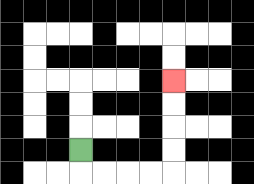{'start': '[3, 6]', 'end': '[7, 3]', 'path_directions': 'D,R,R,R,R,U,U,U,U', 'path_coordinates': '[[3, 6], [3, 7], [4, 7], [5, 7], [6, 7], [7, 7], [7, 6], [7, 5], [7, 4], [7, 3]]'}